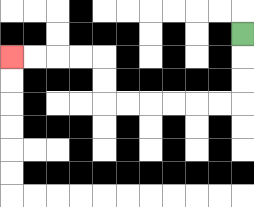{'start': '[10, 1]', 'end': '[0, 2]', 'path_directions': 'D,D,D,L,L,L,L,L,L,U,U,L,L,L,L', 'path_coordinates': '[[10, 1], [10, 2], [10, 3], [10, 4], [9, 4], [8, 4], [7, 4], [6, 4], [5, 4], [4, 4], [4, 3], [4, 2], [3, 2], [2, 2], [1, 2], [0, 2]]'}